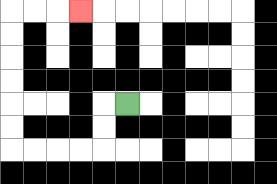{'start': '[5, 4]', 'end': '[3, 0]', 'path_directions': 'L,D,D,L,L,L,L,U,U,U,U,U,U,R,R,R', 'path_coordinates': '[[5, 4], [4, 4], [4, 5], [4, 6], [3, 6], [2, 6], [1, 6], [0, 6], [0, 5], [0, 4], [0, 3], [0, 2], [0, 1], [0, 0], [1, 0], [2, 0], [3, 0]]'}